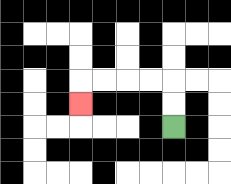{'start': '[7, 5]', 'end': '[3, 4]', 'path_directions': 'U,U,L,L,L,L,D', 'path_coordinates': '[[7, 5], [7, 4], [7, 3], [6, 3], [5, 3], [4, 3], [3, 3], [3, 4]]'}